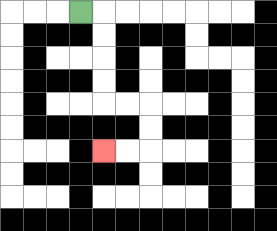{'start': '[3, 0]', 'end': '[4, 6]', 'path_directions': 'R,D,D,D,D,R,R,D,D,L,L', 'path_coordinates': '[[3, 0], [4, 0], [4, 1], [4, 2], [4, 3], [4, 4], [5, 4], [6, 4], [6, 5], [6, 6], [5, 6], [4, 6]]'}